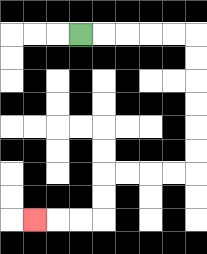{'start': '[3, 1]', 'end': '[1, 9]', 'path_directions': 'R,R,R,R,R,D,D,D,D,D,D,L,L,L,L,D,D,L,L,L', 'path_coordinates': '[[3, 1], [4, 1], [5, 1], [6, 1], [7, 1], [8, 1], [8, 2], [8, 3], [8, 4], [8, 5], [8, 6], [8, 7], [7, 7], [6, 7], [5, 7], [4, 7], [4, 8], [4, 9], [3, 9], [2, 9], [1, 9]]'}